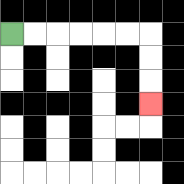{'start': '[0, 1]', 'end': '[6, 4]', 'path_directions': 'R,R,R,R,R,R,D,D,D', 'path_coordinates': '[[0, 1], [1, 1], [2, 1], [3, 1], [4, 1], [5, 1], [6, 1], [6, 2], [6, 3], [6, 4]]'}